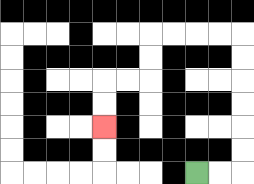{'start': '[8, 7]', 'end': '[4, 5]', 'path_directions': 'R,R,U,U,U,U,U,U,L,L,L,L,D,D,L,L,D,D', 'path_coordinates': '[[8, 7], [9, 7], [10, 7], [10, 6], [10, 5], [10, 4], [10, 3], [10, 2], [10, 1], [9, 1], [8, 1], [7, 1], [6, 1], [6, 2], [6, 3], [5, 3], [4, 3], [4, 4], [4, 5]]'}